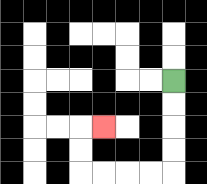{'start': '[7, 3]', 'end': '[4, 5]', 'path_directions': 'D,D,D,D,L,L,L,L,U,U,R', 'path_coordinates': '[[7, 3], [7, 4], [7, 5], [7, 6], [7, 7], [6, 7], [5, 7], [4, 7], [3, 7], [3, 6], [3, 5], [4, 5]]'}